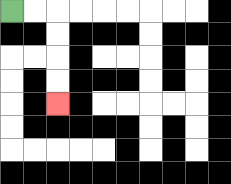{'start': '[0, 0]', 'end': '[2, 4]', 'path_directions': 'R,R,D,D,D,D', 'path_coordinates': '[[0, 0], [1, 0], [2, 0], [2, 1], [2, 2], [2, 3], [2, 4]]'}